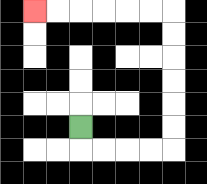{'start': '[3, 5]', 'end': '[1, 0]', 'path_directions': 'D,R,R,R,R,U,U,U,U,U,U,L,L,L,L,L,L', 'path_coordinates': '[[3, 5], [3, 6], [4, 6], [5, 6], [6, 6], [7, 6], [7, 5], [7, 4], [7, 3], [7, 2], [7, 1], [7, 0], [6, 0], [5, 0], [4, 0], [3, 0], [2, 0], [1, 0]]'}